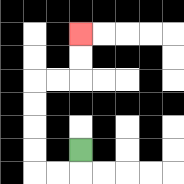{'start': '[3, 6]', 'end': '[3, 1]', 'path_directions': 'D,L,L,U,U,U,U,R,R,U,U', 'path_coordinates': '[[3, 6], [3, 7], [2, 7], [1, 7], [1, 6], [1, 5], [1, 4], [1, 3], [2, 3], [3, 3], [3, 2], [3, 1]]'}